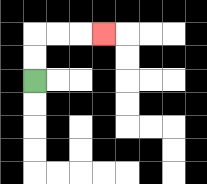{'start': '[1, 3]', 'end': '[4, 1]', 'path_directions': 'U,U,R,R,R', 'path_coordinates': '[[1, 3], [1, 2], [1, 1], [2, 1], [3, 1], [4, 1]]'}